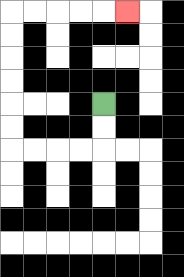{'start': '[4, 4]', 'end': '[5, 0]', 'path_directions': 'D,D,L,L,L,L,U,U,U,U,U,U,R,R,R,R,R', 'path_coordinates': '[[4, 4], [4, 5], [4, 6], [3, 6], [2, 6], [1, 6], [0, 6], [0, 5], [0, 4], [0, 3], [0, 2], [0, 1], [0, 0], [1, 0], [2, 0], [3, 0], [4, 0], [5, 0]]'}